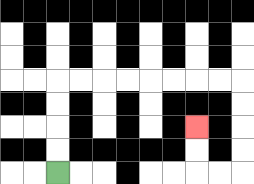{'start': '[2, 7]', 'end': '[8, 5]', 'path_directions': 'U,U,U,U,R,R,R,R,R,R,R,R,D,D,D,D,L,L,U,U', 'path_coordinates': '[[2, 7], [2, 6], [2, 5], [2, 4], [2, 3], [3, 3], [4, 3], [5, 3], [6, 3], [7, 3], [8, 3], [9, 3], [10, 3], [10, 4], [10, 5], [10, 6], [10, 7], [9, 7], [8, 7], [8, 6], [8, 5]]'}